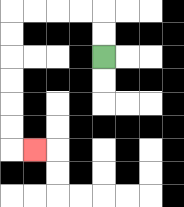{'start': '[4, 2]', 'end': '[1, 6]', 'path_directions': 'U,U,L,L,L,L,D,D,D,D,D,D,R', 'path_coordinates': '[[4, 2], [4, 1], [4, 0], [3, 0], [2, 0], [1, 0], [0, 0], [0, 1], [0, 2], [0, 3], [0, 4], [0, 5], [0, 6], [1, 6]]'}